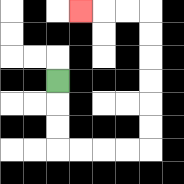{'start': '[2, 3]', 'end': '[3, 0]', 'path_directions': 'D,D,D,R,R,R,R,U,U,U,U,U,U,L,L,L', 'path_coordinates': '[[2, 3], [2, 4], [2, 5], [2, 6], [3, 6], [4, 6], [5, 6], [6, 6], [6, 5], [6, 4], [6, 3], [6, 2], [6, 1], [6, 0], [5, 0], [4, 0], [3, 0]]'}